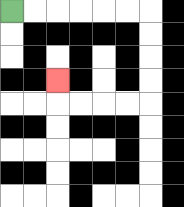{'start': '[0, 0]', 'end': '[2, 3]', 'path_directions': 'R,R,R,R,R,R,D,D,D,D,L,L,L,L,U', 'path_coordinates': '[[0, 0], [1, 0], [2, 0], [3, 0], [4, 0], [5, 0], [6, 0], [6, 1], [6, 2], [6, 3], [6, 4], [5, 4], [4, 4], [3, 4], [2, 4], [2, 3]]'}